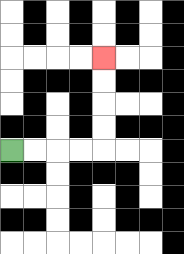{'start': '[0, 6]', 'end': '[4, 2]', 'path_directions': 'R,R,R,R,U,U,U,U', 'path_coordinates': '[[0, 6], [1, 6], [2, 6], [3, 6], [4, 6], [4, 5], [4, 4], [4, 3], [4, 2]]'}